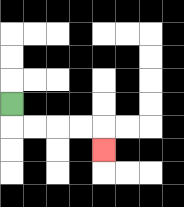{'start': '[0, 4]', 'end': '[4, 6]', 'path_directions': 'D,R,R,R,R,D', 'path_coordinates': '[[0, 4], [0, 5], [1, 5], [2, 5], [3, 5], [4, 5], [4, 6]]'}